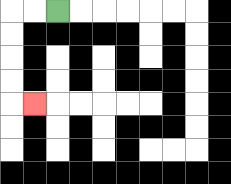{'start': '[2, 0]', 'end': '[1, 4]', 'path_directions': 'L,L,D,D,D,D,R', 'path_coordinates': '[[2, 0], [1, 0], [0, 0], [0, 1], [0, 2], [0, 3], [0, 4], [1, 4]]'}